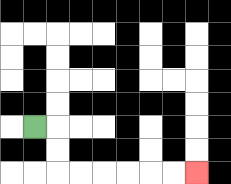{'start': '[1, 5]', 'end': '[8, 7]', 'path_directions': 'R,D,D,R,R,R,R,R,R', 'path_coordinates': '[[1, 5], [2, 5], [2, 6], [2, 7], [3, 7], [4, 7], [5, 7], [6, 7], [7, 7], [8, 7]]'}